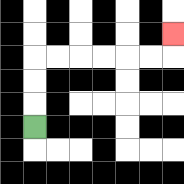{'start': '[1, 5]', 'end': '[7, 1]', 'path_directions': 'U,U,U,R,R,R,R,R,R,U', 'path_coordinates': '[[1, 5], [1, 4], [1, 3], [1, 2], [2, 2], [3, 2], [4, 2], [5, 2], [6, 2], [7, 2], [7, 1]]'}